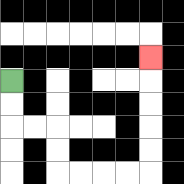{'start': '[0, 3]', 'end': '[6, 2]', 'path_directions': 'D,D,R,R,D,D,R,R,R,R,U,U,U,U,U', 'path_coordinates': '[[0, 3], [0, 4], [0, 5], [1, 5], [2, 5], [2, 6], [2, 7], [3, 7], [4, 7], [5, 7], [6, 7], [6, 6], [6, 5], [6, 4], [6, 3], [6, 2]]'}